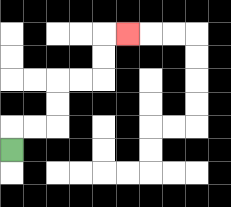{'start': '[0, 6]', 'end': '[5, 1]', 'path_directions': 'U,R,R,U,U,R,R,U,U,R', 'path_coordinates': '[[0, 6], [0, 5], [1, 5], [2, 5], [2, 4], [2, 3], [3, 3], [4, 3], [4, 2], [4, 1], [5, 1]]'}